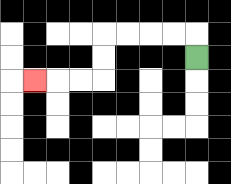{'start': '[8, 2]', 'end': '[1, 3]', 'path_directions': 'U,L,L,L,L,D,D,L,L,L', 'path_coordinates': '[[8, 2], [8, 1], [7, 1], [6, 1], [5, 1], [4, 1], [4, 2], [4, 3], [3, 3], [2, 3], [1, 3]]'}